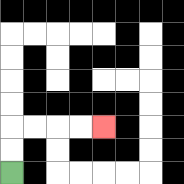{'start': '[0, 7]', 'end': '[4, 5]', 'path_directions': 'U,U,R,R,R,R', 'path_coordinates': '[[0, 7], [0, 6], [0, 5], [1, 5], [2, 5], [3, 5], [4, 5]]'}